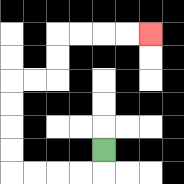{'start': '[4, 6]', 'end': '[6, 1]', 'path_directions': 'D,L,L,L,L,U,U,U,U,R,R,U,U,R,R,R,R', 'path_coordinates': '[[4, 6], [4, 7], [3, 7], [2, 7], [1, 7], [0, 7], [0, 6], [0, 5], [0, 4], [0, 3], [1, 3], [2, 3], [2, 2], [2, 1], [3, 1], [4, 1], [5, 1], [6, 1]]'}